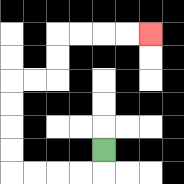{'start': '[4, 6]', 'end': '[6, 1]', 'path_directions': 'D,L,L,L,L,U,U,U,U,R,R,U,U,R,R,R,R', 'path_coordinates': '[[4, 6], [4, 7], [3, 7], [2, 7], [1, 7], [0, 7], [0, 6], [0, 5], [0, 4], [0, 3], [1, 3], [2, 3], [2, 2], [2, 1], [3, 1], [4, 1], [5, 1], [6, 1]]'}